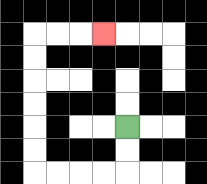{'start': '[5, 5]', 'end': '[4, 1]', 'path_directions': 'D,D,L,L,L,L,U,U,U,U,U,U,R,R,R', 'path_coordinates': '[[5, 5], [5, 6], [5, 7], [4, 7], [3, 7], [2, 7], [1, 7], [1, 6], [1, 5], [1, 4], [1, 3], [1, 2], [1, 1], [2, 1], [3, 1], [4, 1]]'}